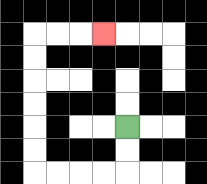{'start': '[5, 5]', 'end': '[4, 1]', 'path_directions': 'D,D,L,L,L,L,U,U,U,U,U,U,R,R,R', 'path_coordinates': '[[5, 5], [5, 6], [5, 7], [4, 7], [3, 7], [2, 7], [1, 7], [1, 6], [1, 5], [1, 4], [1, 3], [1, 2], [1, 1], [2, 1], [3, 1], [4, 1]]'}